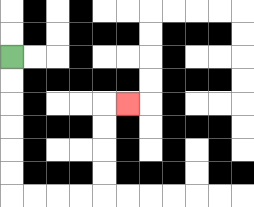{'start': '[0, 2]', 'end': '[5, 4]', 'path_directions': 'D,D,D,D,D,D,R,R,R,R,U,U,U,U,R', 'path_coordinates': '[[0, 2], [0, 3], [0, 4], [0, 5], [0, 6], [0, 7], [0, 8], [1, 8], [2, 8], [3, 8], [4, 8], [4, 7], [4, 6], [4, 5], [4, 4], [5, 4]]'}